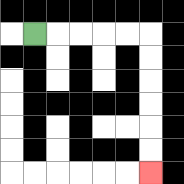{'start': '[1, 1]', 'end': '[6, 7]', 'path_directions': 'R,R,R,R,R,D,D,D,D,D,D', 'path_coordinates': '[[1, 1], [2, 1], [3, 1], [4, 1], [5, 1], [6, 1], [6, 2], [6, 3], [6, 4], [6, 5], [6, 6], [6, 7]]'}